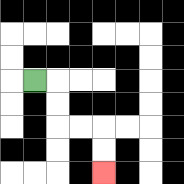{'start': '[1, 3]', 'end': '[4, 7]', 'path_directions': 'R,D,D,R,R,D,D', 'path_coordinates': '[[1, 3], [2, 3], [2, 4], [2, 5], [3, 5], [4, 5], [4, 6], [4, 7]]'}